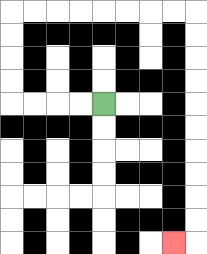{'start': '[4, 4]', 'end': '[7, 10]', 'path_directions': 'L,L,L,L,U,U,U,U,R,R,R,R,R,R,R,R,D,D,D,D,D,D,D,D,D,D,L', 'path_coordinates': '[[4, 4], [3, 4], [2, 4], [1, 4], [0, 4], [0, 3], [0, 2], [0, 1], [0, 0], [1, 0], [2, 0], [3, 0], [4, 0], [5, 0], [6, 0], [7, 0], [8, 0], [8, 1], [8, 2], [8, 3], [8, 4], [8, 5], [8, 6], [8, 7], [8, 8], [8, 9], [8, 10], [7, 10]]'}